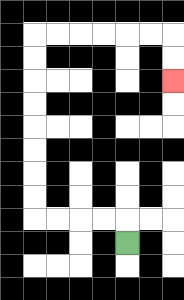{'start': '[5, 10]', 'end': '[7, 3]', 'path_directions': 'U,L,L,L,L,U,U,U,U,U,U,U,U,R,R,R,R,R,R,D,D', 'path_coordinates': '[[5, 10], [5, 9], [4, 9], [3, 9], [2, 9], [1, 9], [1, 8], [1, 7], [1, 6], [1, 5], [1, 4], [1, 3], [1, 2], [1, 1], [2, 1], [3, 1], [4, 1], [5, 1], [6, 1], [7, 1], [7, 2], [7, 3]]'}